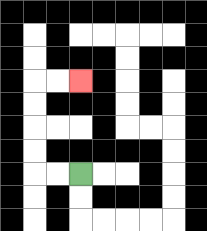{'start': '[3, 7]', 'end': '[3, 3]', 'path_directions': 'L,L,U,U,U,U,R,R', 'path_coordinates': '[[3, 7], [2, 7], [1, 7], [1, 6], [1, 5], [1, 4], [1, 3], [2, 3], [3, 3]]'}